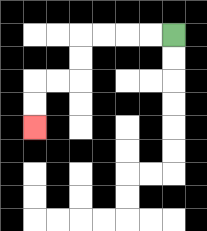{'start': '[7, 1]', 'end': '[1, 5]', 'path_directions': 'L,L,L,L,D,D,L,L,D,D', 'path_coordinates': '[[7, 1], [6, 1], [5, 1], [4, 1], [3, 1], [3, 2], [3, 3], [2, 3], [1, 3], [1, 4], [1, 5]]'}